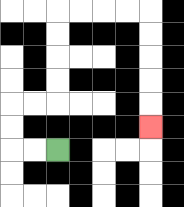{'start': '[2, 6]', 'end': '[6, 5]', 'path_directions': 'L,L,U,U,R,R,U,U,U,U,R,R,R,R,D,D,D,D,D', 'path_coordinates': '[[2, 6], [1, 6], [0, 6], [0, 5], [0, 4], [1, 4], [2, 4], [2, 3], [2, 2], [2, 1], [2, 0], [3, 0], [4, 0], [5, 0], [6, 0], [6, 1], [6, 2], [6, 3], [6, 4], [6, 5]]'}